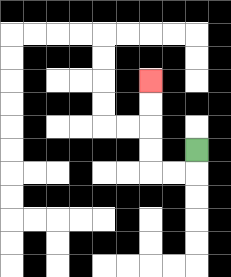{'start': '[8, 6]', 'end': '[6, 3]', 'path_directions': 'D,L,L,U,U,U,U', 'path_coordinates': '[[8, 6], [8, 7], [7, 7], [6, 7], [6, 6], [6, 5], [6, 4], [6, 3]]'}